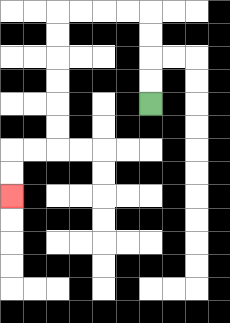{'start': '[6, 4]', 'end': '[0, 8]', 'path_directions': 'U,U,U,U,L,L,L,L,D,D,D,D,D,D,L,L,D,D', 'path_coordinates': '[[6, 4], [6, 3], [6, 2], [6, 1], [6, 0], [5, 0], [4, 0], [3, 0], [2, 0], [2, 1], [2, 2], [2, 3], [2, 4], [2, 5], [2, 6], [1, 6], [0, 6], [0, 7], [0, 8]]'}